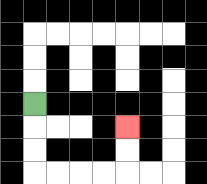{'start': '[1, 4]', 'end': '[5, 5]', 'path_directions': 'D,D,D,R,R,R,R,U,U', 'path_coordinates': '[[1, 4], [1, 5], [1, 6], [1, 7], [2, 7], [3, 7], [4, 7], [5, 7], [5, 6], [5, 5]]'}